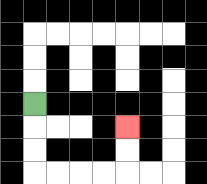{'start': '[1, 4]', 'end': '[5, 5]', 'path_directions': 'D,D,D,R,R,R,R,U,U', 'path_coordinates': '[[1, 4], [1, 5], [1, 6], [1, 7], [2, 7], [3, 7], [4, 7], [5, 7], [5, 6], [5, 5]]'}